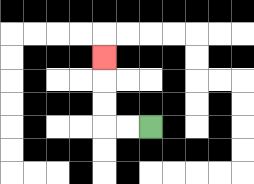{'start': '[6, 5]', 'end': '[4, 2]', 'path_directions': 'L,L,U,U,U', 'path_coordinates': '[[6, 5], [5, 5], [4, 5], [4, 4], [4, 3], [4, 2]]'}